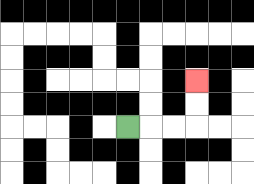{'start': '[5, 5]', 'end': '[8, 3]', 'path_directions': 'R,R,R,U,U', 'path_coordinates': '[[5, 5], [6, 5], [7, 5], [8, 5], [8, 4], [8, 3]]'}